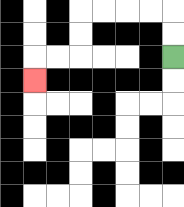{'start': '[7, 2]', 'end': '[1, 3]', 'path_directions': 'U,U,L,L,L,L,D,D,L,L,D', 'path_coordinates': '[[7, 2], [7, 1], [7, 0], [6, 0], [5, 0], [4, 0], [3, 0], [3, 1], [3, 2], [2, 2], [1, 2], [1, 3]]'}